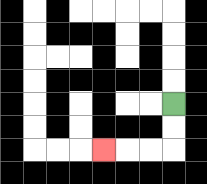{'start': '[7, 4]', 'end': '[4, 6]', 'path_directions': 'D,D,L,L,L', 'path_coordinates': '[[7, 4], [7, 5], [7, 6], [6, 6], [5, 6], [4, 6]]'}